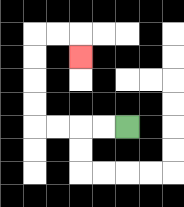{'start': '[5, 5]', 'end': '[3, 2]', 'path_directions': 'L,L,L,L,U,U,U,U,R,R,D', 'path_coordinates': '[[5, 5], [4, 5], [3, 5], [2, 5], [1, 5], [1, 4], [1, 3], [1, 2], [1, 1], [2, 1], [3, 1], [3, 2]]'}